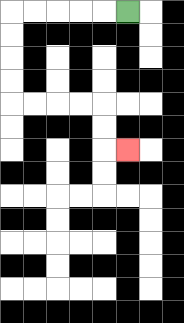{'start': '[5, 0]', 'end': '[5, 6]', 'path_directions': 'L,L,L,L,L,D,D,D,D,R,R,R,R,D,D,R', 'path_coordinates': '[[5, 0], [4, 0], [3, 0], [2, 0], [1, 0], [0, 0], [0, 1], [0, 2], [0, 3], [0, 4], [1, 4], [2, 4], [3, 4], [4, 4], [4, 5], [4, 6], [5, 6]]'}